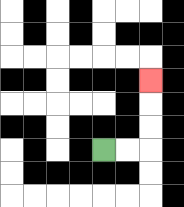{'start': '[4, 6]', 'end': '[6, 3]', 'path_directions': 'R,R,U,U,U', 'path_coordinates': '[[4, 6], [5, 6], [6, 6], [6, 5], [6, 4], [6, 3]]'}